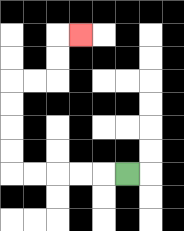{'start': '[5, 7]', 'end': '[3, 1]', 'path_directions': 'L,L,L,L,L,U,U,U,U,R,R,U,U,R', 'path_coordinates': '[[5, 7], [4, 7], [3, 7], [2, 7], [1, 7], [0, 7], [0, 6], [0, 5], [0, 4], [0, 3], [1, 3], [2, 3], [2, 2], [2, 1], [3, 1]]'}